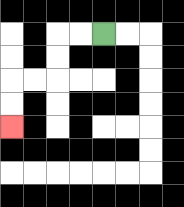{'start': '[4, 1]', 'end': '[0, 5]', 'path_directions': 'L,L,D,D,L,L,D,D', 'path_coordinates': '[[4, 1], [3, 1], [2, 1], [2, 2], [2, 3], [1, 3], [0, 3], [0, 4], [0, 5]]'}